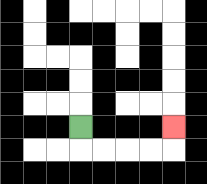{'start': '[3, 5]', 'end': '[7, 5]', 'path_directions': 'D,R,R,R,R,U', 'path_coordinates': '[[3, 5], [3, 6], [4, 6], [5, 6], [6, 6], [7, 6], [7, 5]]'}